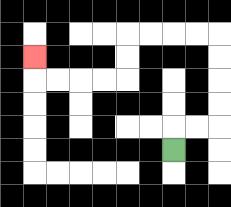{'start': '[7, 6]', 'end': '[1, 2]', 'path_directions': 'U,R,R,U,U,U,U,L,L,L,L,D,D,L,L,L,L,U', 'path_coordinates': '[[7, 6], [7, 5], [8, 5], [9, 5], [9, 4], [9, 3], [9, 2], [9, 1], [8, 1], [7, 1], [6, 1], [5, 1], [5, 2], [5, 3], [4, 3], [3, 3], [2, 3], [1, 3], [1, 2]]'}